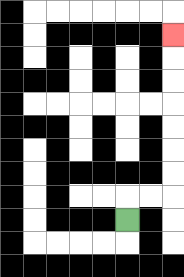{'start': '[5, 9]', 'end': '[7, 1]', 'path_directions': 'U,R,R,U,U,U,U,U,U,U', 'path_coordinates': '[[5, 9], [5, 8], [6, 8], [7, 8], [7, 7], [7, 6], [7, 5], [7, 4], [7, 3], [7, 2], [7, 1]]'}